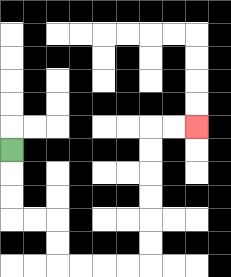{'start': '[0, 6]', 'end': '[8, 5]', 'path_directions': 'D,D,D,R,R,D,D,R,R,R,R,U,U,U,U,U,U,R,R', 'path_coordinates': '[[0, 6], [0, 7], [0, 8], [0, 9], [1, 9], [2, 9], [2, 10], [2, 11], [3, 11], [4, 11], [5, 11], [6, 11], [6, 10], [6, 9], [6, 8], [6, 7], [6, 6], [6, 5], [7, 5], [8, 5]]'}